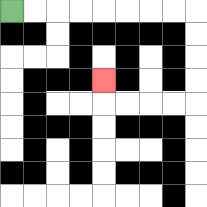{'start': '[0, 0]', 'end': '[4, 3]', 'path_directions': 'R,R,R,R,R,R,R,R,D,D,D,D,L,L,L,L,U', 'path_coordinates': '[[0, 0], [1, 0], [2, 0], [3, 0], [4, 0], [5, 0], [6, 0], [7, 0], [8, 0], [8, 1], [8, 2], [8, 3], [8, 4], [7, 4], [6, 4], [5, 4], [4, 4], [4, 3]]'}